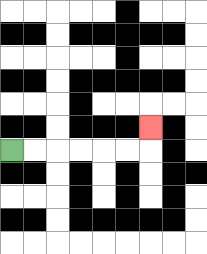{'start': '[0, 6]', 'end': '[6, 5]', 'path_directions': 'R,R,R,R,R,R,U', 'path_coordinates': '[[0, 6], [1, 6], [2, 6], [3, 6], [4, 6], [5, 6], [6, 6], [6, 5]]'}